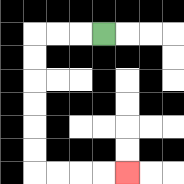{'start': '[4, 1]', 'end': '[5, 7]', 'path_directions': 'L,L,L,D,D,D,D,D,D,R,R,R,R', 'path_coordinates': '[[4, 1], [3, 1], [2, 1], [1, 1], [1, 2], [1, 3], [1, 4], [1, 5], [1, 6], [1, 7], [2, 7], [3, 7], [4, 7], [5, 7]]'}